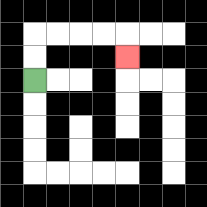{'start': '[1, 3]', 'end': '[5, 2]', 'path_directions': 'U,U,R,R,R,R,D', 'path_coordinates': '[[1, 3], [1, 2], [1, 1], [2, 1], [3, 1], [4, 1], [5, 1], [5, 2]]'}